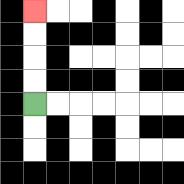{'start': '[1, 4]', 'end': '[1, 0]', 'path_directions': 'U,U,U,U', 'path_coordinates': '[[1, 4], [1, 3], [1, 2], [1, 1], [1, 0]]'}